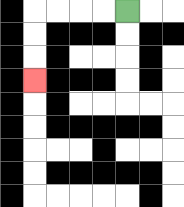{'start': '[5, 0]', 'end': '[1, 3]', 'path_directions': 'L,L,L,L,D,D,D', 'path_coordinates': '[[5, 0], [4, 0], [3, 0], [2, 0], [1, 0], [1, 1], [1, 2], [1, 3]]'}